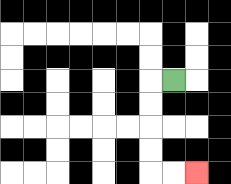{'start': '[7, 3]', 'end': '[8, 7]', 'path_directions': 'L,D,D,D,D,R,R', 'path_coordinates': '[[7, 3], [6, 3], [6, 4], [6, 5], [6, 6], [6, 7], [7, 7], [8, 7]]'}